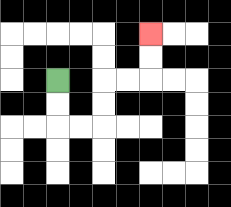{'start': '[2, 3]', 'end': '[6, 1]', 'path_directions': 'D,D,R,R,U,U,R,R,U,U', 'path_coordinates': '[[2, 3], [2, 4], [2, 5], [3, 5], [4, 5], [4, 4], [4, 3], [5, 3], [6, 3], [6, 2], [6, 1]]'}